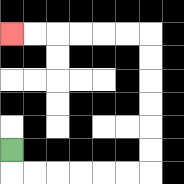{'start': '[0, 6]', 'end': '[0, 1]', 'path_directions': 'D,R,R,R,R,R,R,U,U,U,U,U,U,L,L,L,L,L,L', 'path_coordinates': '[[0, 6], [0, 7], [1, 7], [2, 7], [3, 7], [4, 7], [5, 7], [6, 7], [6, 6], [6, 5], [6, 4], [6, 3], [6, 2], [6, 1], [5, 1], [4, 1], [3, 1], [2, 1], [1, 1], [0, 1]]'}